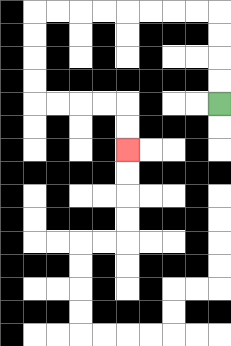{'start': '[9, 4]', 'end': '[5, 6]', 'path_directions': 'U,U,U,U,L,L,L,L,L,L,L,L,D,D,D,D,R,R,R,R,D,D', 'path_coordinates': '[[9, 4], [9, 3], [9, 2], [9, 1], [9, 0], [8, 0], [7, 0], [6, 0], [5, 0], [4, 0], [3, 0], [2, 0], [1, 0], [1, 1], [1, 2], [1, 3], [1, 4], [2, 4], [3, 4], [4, 4], [5, 4], [5, 5], [5, 6]]'}